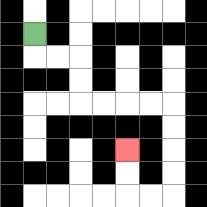{'start': '[1, 1]', 'end': '[5, 6]', 'path_directions': 'D,R,R,D,D,R,R,R,R,D,D,D,D,L,L,U,U', 'path_coordinates': '[[1, 1], [1, 2], [2, 2], [3, 2], [3, 3], [3, 4], [4, 4], [5, 4], [6, 4], [7, 4], [7, 5], [7, 6], [7, 7], [7, 8], [6, 8], [5, 8], [5, 7], [5, 6]]'}